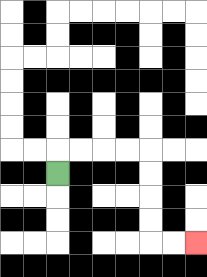{'start': '[2, 7]', 'end': '[8, 10]', 'path_directions': 'U,R,R,R,R,D,D,D,D,R,R', 'path_coordinates': '[[2, 7], [2, 6], [3, 6], [4, 6], [5, 6], [6, 6], [6, 7], [6, 8], [6, 9], [6, 10], [7, 10], [8, 10]]'}